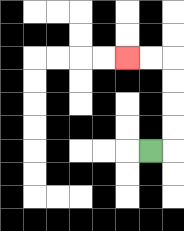{'start': '[6, 6]', 'end': '[5, 2]', 'path_directions': 'R,U,U,U,U,L,L', 'path_coordinates': '[[6, 6], [7, 6], [7, 5], [7, 4], [7, 3], [7, 2], [6, 2], [5, 2]]'}